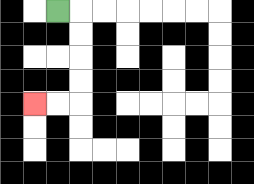{'start': '[2, 0]', 'end': '[1, 4]', 'path_directions': 'R,D,D,D,D,L,L', 'path_coordinates': '[[2, 0], [3, 0], [3, 1], [3, 2], [3, 3], [3, 4], [2, 4], [1, 4]]'}